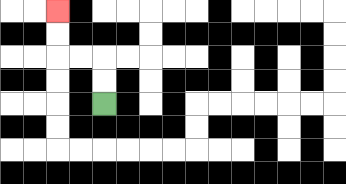{'start': '[4, 4]', 'end': '[2, 0]', 'path_directions': 'U,U,L,L,U,U', 'path_coordinates': '[[4, 4], [4, 3], [4, 2], [3, 2], [2, 2], [2, 1], [2, 0]]'}